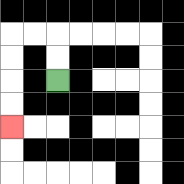{'start': '[2, 3]', 'end': '[0, 5]', 'path_directions': 'U,U,L,L,D,D,D,D', 'path_coordinates': '[[2, 3], [2, 2], [2, 1], [1, 1], [0, 1], [0, 2], [0, 3], [0, 4], [0, 5]]'}